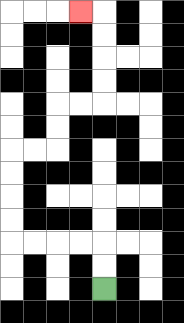{'start': '[4, 12]', 'end': '[3, 0]', 'path_directions': 'U,U,L,L,L,L,U,U,U,U,R,R,U,U,R,R,U,U,U,U,L', 'path_coordinates': '[[4, 12], [4, 11], [4, 10], [3, 10], [2, 10], [1, 10], [0, 10], [0, 9], [0, 8], [0, 7], [0, 6], [1, 6], [2, 6], [2, 5], [2, 4], [3, 4], [4, 4], [4, 3], [4, 2], [4, 1], [4, 0], [3, 0]]'}